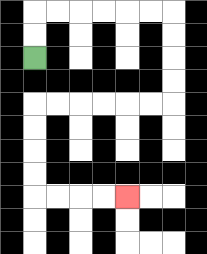{'start': '[1, 2]', 'end': '[5, 8]', 'path_directions': 'U,U,R,R,R,R,R,R,D,D,D,D,L,L,L,L,L,L,D,D,D,D,R,R,R,R', 'path_coordinates': '[[1, 2], [1, 1], [1, 0], [2, 0], [3, 0], [4, 0], [5, 0], [6, 0], [7, 0], [7, 1], [7, 2], [7, 3], [7, 4], [6, 4], [5, 4], [4, 4], [3, 4], [2, 4], [1, 4], [1, 5], [1, 6], [1, 7], [1, 8], [2, 8], [3, 8], [4, 8], [5, 8]]'}